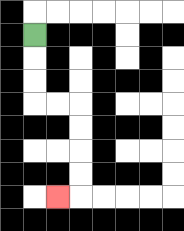{'start': '[1, 1]', 'end': '[2, 8]', 'path_directions': 'D,D,D,R,R,D,D,D,D,L', 'path_coordinates': '[[1, 1], [1, 2], [1, 3], [1, 4], [2, 4], [3, 4], [3, 5], [3, 6], [3, 7], [3, 8], [2, 8]]'}